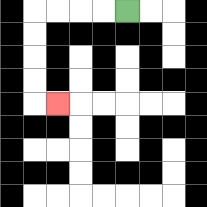{'start': '[5, 0]', 'end': '[2, 4]', 'path_directions': 'L,L,L,L,D,D,D,D,R', 'path_coordinates': '[[5, 0], [4, 0], [3, 0], [2, 0], [1, 0], [1, 1], [1, 2], [1, 3], [1, 4], [2, 4]]'}